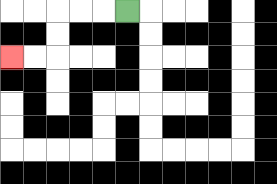{'start': '[5, 0]', 'end': '[0, 2]', 'path_directions': 'L,L,L,D,D,L,L', 'path_coordinates': '[[5, 0], [4, 0], [3, 0], [2, 0], [2, 1], [2, 2], [1, 2], [0, 2]]'}